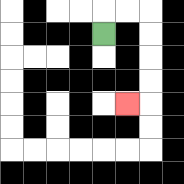{'start': '[4, 1]', 'end': '[5, 4]', 'path_directions': 'U,R,R,D,D,D,D,L', 'path_coordinates': '[[4, 1], [4, 0], [5, 0], [6, 0], [6, 1], [6, 2], [6, 3], [6, 4], [5, 4]]'}